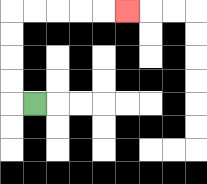{'start': '[1, 4]', 'end': '[5, 0]', 'path_directions': 'L,U,U,U,U,R,R,R,R,R', 'path_coordinates': '[[1, 4], [0, 4], [0, 3], [0, 2], [0, 1], [0, 0], [1, 0], [2, 0], [3, 0], [4, 0], [5, 0]]'}